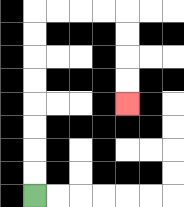{'start': '[1, 8]', 'end': '[5, 4]', 'path_directions': 'U,U,U,U,U,U,U,U,R,R,R,R,D,D,D,D', 'path_coordinates': '[[1, 8], [1, 7], [1, 6], [1, 5], [1, 4], [1, 3], [1, 2], [1, 1], [1, 0], [2, 0], [3, 0], [4, 0], [5, 0], [5, 1], [5, 2], [5, 3], [5, 4]]'}